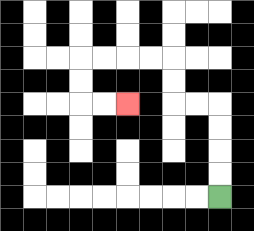{'start': '[9, 8]', 'end': '[5, 4]', 'path_directions': 'U,U,U,U,L,L,U,U,L,L,L,L,D,D,R,R', 'path_coordinates': '[[9, 8], [9, 7], [9, 6], [9, 5], [9, 4], [8, 4], [7, 4], [7, 3], [7, 2], [6, 2], [5, 2], [4, 2], [3, 2], [3, 3], [3, 4], [4, 4], [5, 4]]'}